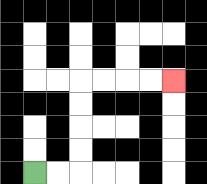{'start': '[1, 7]', 'end': '[7, 3]', 'path_directions': 'R,R,U,U,U,U,R,R,R,R', 'path_coordinates': '[[1, 7], [2, 7], [3, 7], [3, 6], [3, 5], [3, 4], [3, 3], [4, 3], [5, 3], [6, 3], [7, 3]]'}